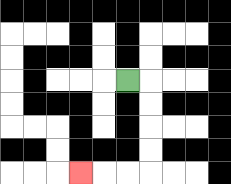{'start': '[5, 3]', 'end': '[3, 7]', 'path_directions': 'R,D,D,D,D,L,L,L', 'path_coordinates': '[[5, 3], [6, 3], [6, 4], [6, 5], [6, 6], [6, 7], [5, 7], [4, 7], [3, 7]]'}